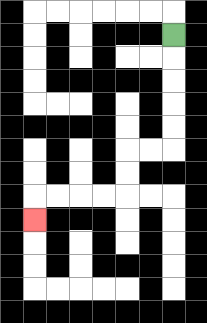{'start': '[7, 1]', 'end': '[1, 9]', 'path_directions': 'D,D,D,D,D,L,L,D,D,L,L,L,L,D', 'path_coordinates': '[[7, 1], [7, 2], [7, 3], [7, 4], [7, 5], [7, 6], [6, 6], [5, 6], [5, 7], [5, 8], [4, 8], [3, 8], [2, 8], [1, 8], [1, 9]]'}